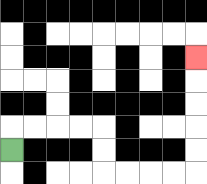{'start': '[0, 6]', 'end': '[8, 2]', 'path_directions': 'U,R,R,R,R,D,D,R,R,R,R,U,U,U,U,U', 'path_coordinates': '[[0, 6], [0, 5], [1, 5], [2, 5], [3, 5], [4, 5], [4, 6], [4, 7], [5, 7], [6, 7], [7, 7], [8, 7], [8, 6], [8, 5], [8, 4], [8, 3], [8, 2]]'}